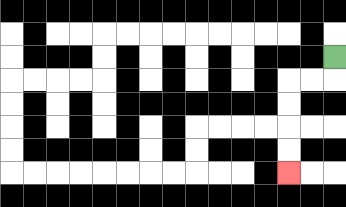{'start': '[14, 2]', 'end': '[12, 7]', 'path_directions': 'D,L,L,D,D,D,D', 'path_coordinates': '[[14, 2], [14, 3], [13, 3], [12, 3], [12, 4], [12, 5], [12, 6], [12, 7]]'}